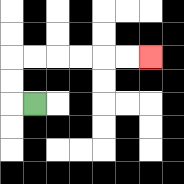{'start': '[1, 4]', 'end': '[6, 2]', 'path_directions': 'L,U,U,R,R,R,R,R,R', 'path_coordinates': '[[1, 4], [0, 4], [0, 3], [0, 2], [1, 2], [2, 2], [3, 2], [4, 2], [5, 2], [6, 2]]'}